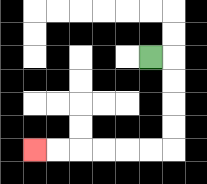{'start': '[6, 2]', 'end': '[1, 6]', 'path_directions': 'R,D,D,D,D,L,L,L,L,L,L', 'path_coordinates': '[[6, 2], [7, 2], [7, 3], [7, 4], [7, 5], [7, 6], [6, 6], [5, 6], [4, 6], [3, 6], [2, 6], [1, 6]]'}